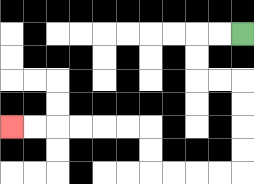{'start': '[10, 1]', 'end': '[0, 5]', 'path_directions': 'L,L,D,D,R,R,D,D,D,D,L,L,L,L,U,U,L,L,L,L,L,L', 'path_coordinates': '[[10, 1], [9, 1], [8, 1], [8, 2], [8, 3], [9, 3], [10, 3], [10, 4], [10, 5], [10, 6], [10, 7], [9, 7], [8, 7], [7, 7], [6, 7], [6, 6], [6, 5], [5, 5], [4, 5], [3, 5], [2, 5], [1, 5], [0, 5]]'}